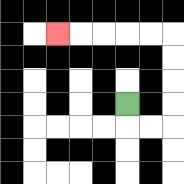{'start': '[5, 4]', 'end': '[2, 1]', 'path_directions': 'D,R,R,U,U,U,U,L,L,L,L,L', 'path_coordinates': '[[5, 4], [5, 5], [6, 5], [7, 5], [7, 4], [7, 3], [7, 2], [7, 1], [6, 1], [5, 1], [4, 1], [3, 1], [2, 1]]'}